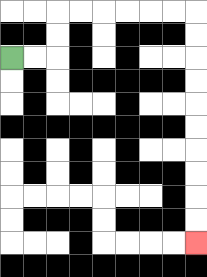{'start': '[0, 2]', 'end': '[8, 10]', 'path_directions': 'R,R,U,U,R,R,R,R,R,R,D,D,D,D,D,D,D,D,D,D', 'path_coordinates': '[[0, 2], [1, 2], [2, 2], [2, 1], [2, 0], [3, 0], [4, 0], [5, 0], [6, 0], [7, 0], [8, 0], [8, 1], [8, 2], [8, 3], [8, 4], [8, 5], [8, 6], [8, 7], [8, 8], [8, 9], [8, 10]]'}